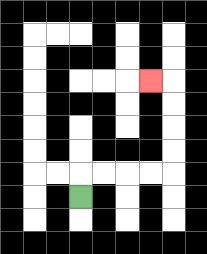{'start': '[3, 8]', 'end': '[6, 3]', 'path_directions': 'U,R,R,R,R,U,U,U,U,L', 'path_coordinates': '[[3, 8], [3, 7], [4, 7], [5, 7], [6, 7], [7, 7], [7, 6], [7, 5], [7, 4], [7, 3], [6, 3]]'}